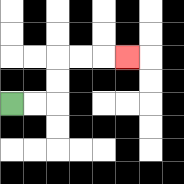{'start': '[0, 4]', 'end': '[5, 2]', 'path_directions': 'R,R,U,U,R,R,R', 'path_coordinates': '[[0, 4], [1, 4], [2, 4], [2, 3], [2, 2], [3, 2], [4, 2], [5, 2]]'}